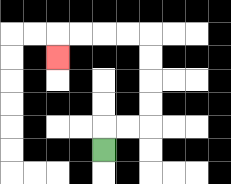{'start': '[4, 6]', 'end': '[2, 2]', 'path_directions': 'U,R,R,U,U,U,U,L,L,L,L,D', 'path_coordinates': '[[4, 6], [4, 5], [5, 5], [6, 5], [6, 4], [6, 3], [6, 2], [6, 1], [5, 1], [4, 1], [3, 1], [2, 1], [2, 2]]'}